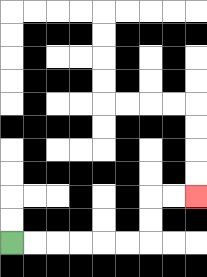{'start': '[0, 10]', 'end': '[8, 8]', 'path_directions': 'R,R,R,R,R,R,U,U,R,R', 'path_coordinates': '[[0, 10], [1, 10], [2, 10], [3, 10], [4, 10], [5, 10], [6, 10], [6, 9], [6, 8], [7, 8], [8, 8]]'}